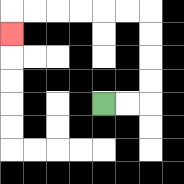{'start': '[4, 4]', 'end': '[0, 1]', 'path_directions': 'R,R,U,U,U,U,L,L,L,L,L,L,D', 'path_coordinates': '[[4, 4], [5, 4], [6, 4], [6, 3], [6, 2], [6, 1], [6, 0], [5, 0], [4, 0], [3, 0], [2, 0], [1, 0], [0, 0], [0, 1]]'}